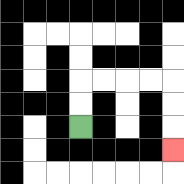{'start': '[3, 5]', 'end': '[7, 6]', 'path_directions': 'U,U,R,R,R,R,D,D,D', 'path_coordinates': '[[3, 5], [3, 4], [3, 3], [4, 3], [5, 3], [6, 3], [7, 3], [7, 4], [7, 5], [7, 6]]'}